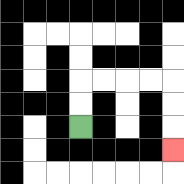{'start': '[3, 5]', 'end': '[7, 6]', 'path_directions': 'U,U,R,R,R,R,D,D,D', 'path_coordinates': '[[3, 5], [3, 4], [3, 3], [4, 3], [5, 3], [6, 3], [7, 3], [7, 4], [7, 5], [7, 6]]'}